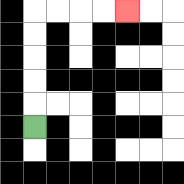{'start': '[1, 5]', 'end': '[5, 0]', 'path_directions': 'U,U,U,U,U,R,R,R,R', 'path_coordinates': '[[1, 5], [1, 4], [1, 3], [1, 2], [1, 1], [1, 0], [2, 0], [3, 0], [4, 0], [5, 0]]'}